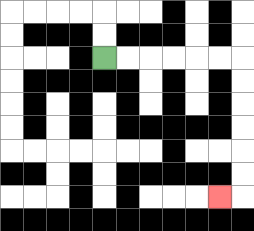{'start': '[4, 2]', 'end': '[9, 8]', 'path_directions': 'R,R,R,R,R,R,D,D,D,D,D,D,L', 'path_coordinates': '[[4, 2], [5, 2], [6, 2], [7, 2], [8, 2], [9, 2], [10, 2], [10, 3], [10, 4], [10, 5], [10, 6], [10, 7], [10, 8], [9, 8]]'}